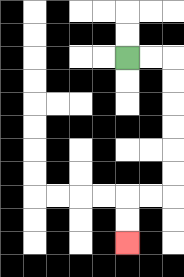{'start': '[5, 2]', 'end': '[5, 10]', 'path_directions': 'R,R,D,D,D,D,D,D,L,L,D,D', 'path_coordinates': '[[5, 2], [6, 2], [7, 2], [7, 3], [7, 4], [7, 5], [7, 6], [7, 7], [7, 8], [6, 8], [5, 8], [5, 9], [5, 10]]'}